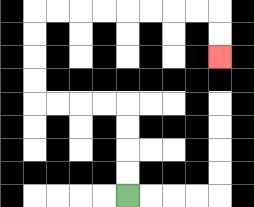{'start': '[5, 8]', 'end': '[9, 2]', 'path_directions': 'U,U,U,U,L,L,L,L,U,U,U,U,R,R,R,R,R,R,R,R,D,D', 'path_coordinates': '[[5, 8], [5, 7], [5, 6], [5, 5], [5, 4], [4, 4], [3, 4], [2, 4], [1, 4], [1, 3], [1, 2], [1, 1], [1, 0], [2, 0], [3, 0], [4, 0], [5, 0], [6, 0], [7, 0], [8, 0], [9, 0], [9, 1], [9, 2]]'}